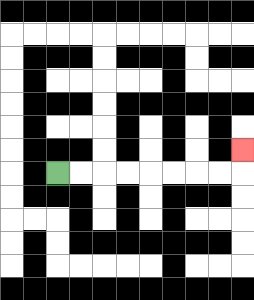{'start': '[2, 7]', 'end': '[10, 6]', 'path_directions': 'R,R,R,R,R,R,R,R,U', 'path_coordinates': '[[2, 7], [3, 7], [4, 7], [5, 7], [6, 7], [7, 7], [8, 7], [9, 7], [10, 7], [10, 6]]'}